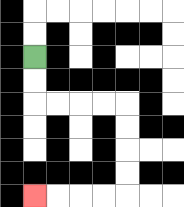{'start': '[1, 2]', 'end': '[1, 8]', 'path_directions': 'D,D,R,R,R,R,D,D,D,D,L,L,L,L', 'path_coordinates': '[[1, 2], [1, 3], [1, 4], [2, 4], [3, 4], [4, 4], [5, 4], [5, 5], [5, 6], [5, 7], [5, 8], [4, 8], [3, 8], [2, 8], [1, 8]]'}